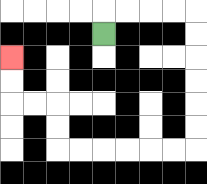{'start': '[4, 1]', 'end': '[0, 2]', 'path_directions': 'U,R,R,R,R,D,D,D,D,D,D,L,L,L,L,L,L,U,U,L,L,U,U', 'path_coordinates': '[[4, 1], [4, 0], [5, 0], [6, 0], [7, 0], [8, 0], [8, 1], [8, 2], [8, 3], [8, 4], [8, 5], [8, 6], [7, 6], [6, 6], [5, 6], [4, 6], [3, 6], [2, 6], [2, 5], [2, 4], [1, 4], [0, 4], [0, 3], [0, 2]]'}